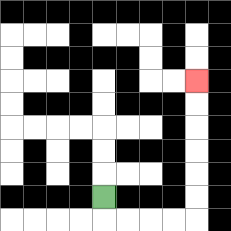{'start': '[4, 8]', 'end': '[8, 3]', 'path_directions': 'D,R,R,R,R,U,U,U,U,U,U', 'path_coordinates': '[[4, 8], [4, 9], [5, 9], [6, 9], [7, 9], [8, 9], [8, 8], [8, 7], [8, 6], [8, 5], [8, 4], [8, 3]]'}